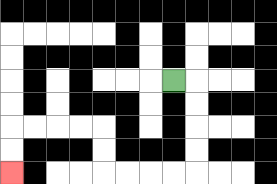{'start': '[7, 3]', 'end': '[0, 7]', 'path_directions': 'R,D,D,D,D,L,L,L,L,U,U,L,L,L,L,D,D', 'path_coordinates': '[[7, 3], [8, 3], [8, 4], [8, 5], [8, 6], [8, 7], [7, 7], [6, 7], [5, 7], [4, 7], [4, 6], [4, 5], [3, 5], [2, 5], [1, 5], [0, 5], [0, 6], [0, 7]]'}